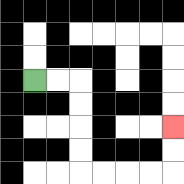{'start': '[1, 3]', 'end': '[7, 5]', 'path_directions': 'R,R,D,D,D,D,R,R,R,R,U,U', 'path_coordinates': '[[1, 3], [2, 3], [3, 3], [3, 4], [3, 5], [3, 6], [3, 7], [4, 7], [5, 7], [6, 7], [7, 7], [7, 6], [7, 5]]'}